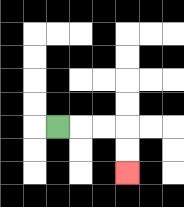{'start': '[2, 5]', 'end': '[5, 7]', 'path_directions': 'R,R,R,D,D', 'path_coordinates': '[[2, 5], [3, 5], [4, 5], [5, 5], [5, 6], [5, 7]]'}